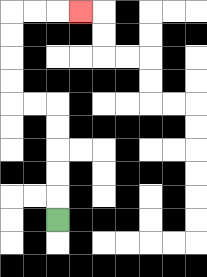{'start': '[2, 9]', 'end': '[3, 0]', 'path_directions': 'U,U,U,U,U,L,L,U,U,U,U,R,R,R', 'path_coordinates': '[[2, 9], [2, 8], [2, 7], [2, 6], [2, 5], [2, 4], [1, 4], [0, 4], [0, 3], [0, 2], [0, 1], [0, 0], [1, 0], [2, 0], [3, 0]]'}